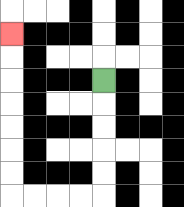{'start': '[4, 3]', 'end': '[0, 1]', 'path_directions': 'D,D,D,D,D,L,L,L,L,U,U,U,U,U,U,U', 'path_coordinates': '[[4, 3], [4, 4], [4, 5], [4, 6], [4, 7], [4, 8], [3, 8], [2, 8], [1, 8], [0, 8], [0, 7], [0, 6], [0, 5], [0, 4], [0, 3], [0, 2], [0, 1]]'}